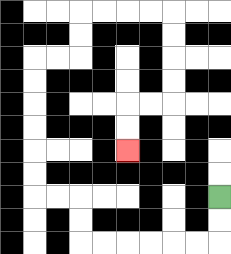{'start': '[9, 8]', 'end': '[5, 6]', 'path_directions': 'D,D,L,L,L,L,L,L,U,U,L,L,U,U,U,U,U,U,R,R,U,U,R,R,R,R,D,D,D,D,L,L,D,D', 'path_coordinates': '[[9, 8], [9, 9], [9, 10], [8, 10], [7, 10], [6, 10], [5, 10], [4, 10], [3, 10], [3, 9], [3, 8], [2, 8], [1, 8], [1, 7], [1, 6], [1, 5], [1, 4], [1, 3], [1, 2], [2, 2], [3, 2], [3, 1], [3, 0], [4, 0], [5, 0], [6, 0], [7, 0], [7, 1], [7, 2], [7, 3], [7, 4], [6, 4], [5, 4], [5, 5], [5, 6]]'}